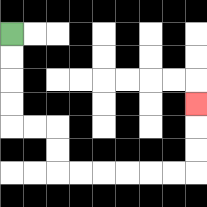{'start': '[0, 1]', 'end': '[8, 4]', 'path_directions': 'D,D,D,D,R,R,D,D,R,R,R,R,R,R,U,U,U', 'path_coordinates': '[[0, 1], [0, 2], [0, 3], [0, 4], [0, 5], [1, 5], [2, 5], [2, 6], [2, 7], [3, 7], [4, 7], [5, 7], [6, 7], [7, 7], [8, 7], [8, 6], [8, 5], [8, 4]]'}